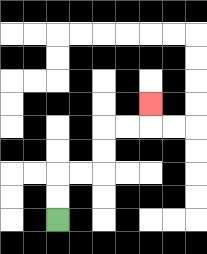{'start': '[2, 9]', 'end': '[6, 4]', 'path_directions': 'U,U,R,R,U,U,R,R,U', 'path_coordinates': '[[2, 9], [2, 8], [2, 7], [3, 7], [4, 7], [4, 6], [4, 5], [5, 5], [6, 5], [6, 4]]'}